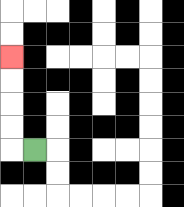{'start': '[1, 6]', 'end': '[0, 2]', 'path_directions': 'L,U,U,U,U', 'path_coordinates': '[[1, 6], [0, 6], [0, 5], [0, 4], [0, 3], [0, 2]]'}